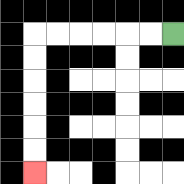{'start': '[7, 1]', 'end': '[1, 7]', 'path_directions': 'L,L,L,L,L,L,D,D,D,D,D,D', 'path_coordinates': '[[7, 1], [6, 1], [5, 1], [4, 1], [3, 1], [2, 1], [1, 1], [1, 2], [1, 3], [1, 4], [1, 5], [1, 6], [1, 7]]'}